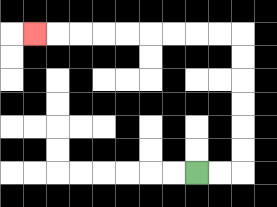{'start': '[8, 7]', 'end': '[1, 1]', 'path_directions': 'R,R,U,U,U,U,U,U,L,L,L,L,L,L,L,L,L', 'path_coordinates': '[[8, 7], [9, 7], [10, 7], [10, 6], [10, 5], [10, 4], [10, 3], [10, 2], [10, 1], [9, 1], [8, 1], [7, 1], [6, 1], [5, 1], [4, 1], [3, 1], [2, 1], [1, 1]]'}